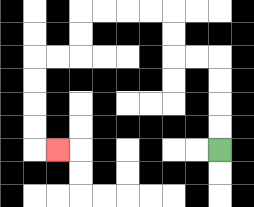{'start': '[9, 6]', 'end': '[2, 6]', 'path_directions': 'U,U,U,U,L,L,U,U,L,L,L,L,D,D,L,L,D,D,D,D,R', 'path_coordinates': '[[9, 6], [9, 5], [9, 4], [9, 3], [9, 2], [8, 2], [7, 2], [7, 1], [7, 0], [6, 0], [5, 0], [4, 0], [3, 0], [3, 1], [3, 2], [2, 2], [1, 2], [1, 3], [1, 4], [1, 5], [1, 6], [2, 6]]'}